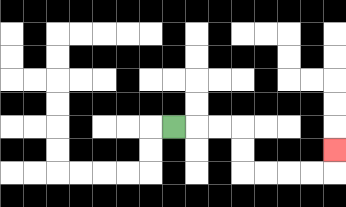{'start': '[7, 5]', 'end': '[14, 6]', 'path_directions': 'R,R,R,D,D,R,R,R,R,U', 'path_coordinates': '[[7, 5], [8, 5], [9, 5], [10, 5], [10, 6], [10, 7], [11, 7], [12, 7], [13, 7], [14, 7], [14, 6]]'}